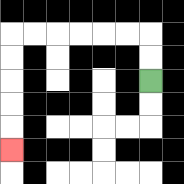{'start': '[6, 3]', 'end': '[0, 6]', 'path_directions': 'U,U,L,L,L,L,L,L,D,D,D,D,D', 'path_coordinates': '[[6, 3], [6, 2], [6, 1], [5, 1], [4, 1], [3, 1], [2, 1], [1, 1], [0, 1], [0, 2], [0, 3], [0, 4], [0, 5], [0, 6]]'}